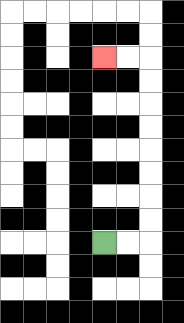{'start': '[4, 10]', 'end': '[4, 2]', 'path_directions': 'R,R,U,U,U,U,U,U,U,U,L,L', 'path_coordinates': '[[4, 10], [5, 10], [6, 10], [6, 9], [6, 8], [6, 7], [6, 6], [6, 5], [6, 4], [6, 3], [6, 2], [5, 2], [4, 2]]'}